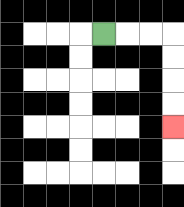{'start': '[4, 1]', 'end': '[7, 5]', 'path_directions': 'R,R,R,D,D,D,D', 'path_coordinates': '[[4, 1], [5, 1], [6, 1], [7, 1], [7, 2], [7, 3], [7, 4], [7, 5]]'}